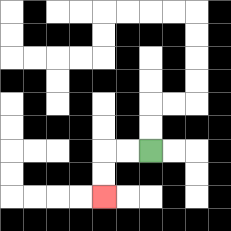{'start': '[6, 6]', 'end': '[4, 8]', 'path_directions': 'L,L,D,D', 'path_coordinates': '[[6, 6], [5, 6], [4, 6], [4, 7], [4, 8]]'}